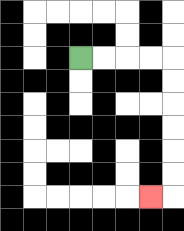{'start': '[3, 2]', 'end': '[6, 8]', 'path_directions': 'R,R,R,R,D,D,D,D,D,D,L', 'path_coordinates': '[[3, 2], [4, 2], [5, 2], [6, 2], [7, 2], [7, 3], [7, 4], [7, 5], [7, 6], [7, 7], [7, 8], [6, 8]]'}